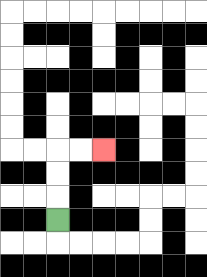{'start': '[2, 9]', 'end': '[4, 6]', 'path_directions': 'U,U,U,R,R', 'path_coordinates': '[[2, 9], [2, 8], [2, 7], [2, 6], [3, 6], [4, 6]]'}